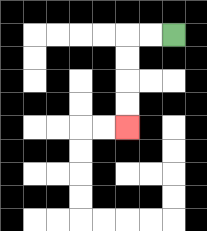{'start': '[7, 1]', 'end': '[5, 5]', 'path_directions': 'L,L,D,D,D,D', 'path_coordinates': '[[7, 1], [6, 1], [5, 1], [5, 2], [5, 3], [5, 4], [5, 5]]'}